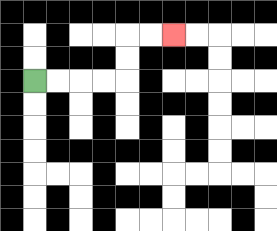{'start': '[1, 3]', 'end': '[7, 1]', 'path_directions': 'R,R,R,R,U,U,R,R', 'path_coordinates': '[[1, 3], [2, 3], [3, 3], [4, 3], [5, 3], [5, 2], [5, 1], [6, 1], [7, 1]]'}